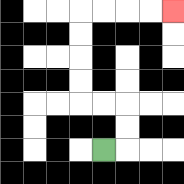{'start': '[4, 6]', 'end': '[7, 0]', 'path_directions': 'R,U,U,L,L,U,U,U,U,R,R,R,R', 'path_coordinates': '[[4, 6], [5, 6], [5, 5], [5, 4], [4, 4], [3, 4], [3, 3], [3, 2], [3, 1], [3, 0], [4, 0], [5, 0], [6, 0], [7, 0]]'}